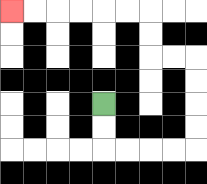{'start': '[4, 4]', 'end': '[0, 0]', 'path_directions': 'D,D,R,R,R,R,U,U,U,U,L,L,U,U,L,L,L,L,L,L', 'path_coordinates': '[[4, 4], [4, 5], [4, 6], [5, 6], [6, 6], [7, 6], [8, 6], [8, 5], [8, 4], [8, 3], [8, 2], [7, 2], [6, 2], [6, 1], [6, 0], [5, 0], [4, 0], [3, 0], [2, 0], [1, 0], [0, 0]]'}